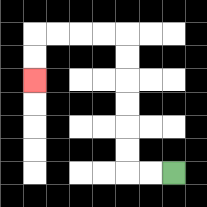{'start': '[7, 7]', 'end': '[1, 3]', 'path_directions': 'L,L,U,U,U,U,U,U,L,L,L,L,D,D', 'path_coordinates': '[[7, 7], [6, 7], [5, 7], [5, 6], [5, 5], [5, 4], [5, 3], [5, 2], [5, 1], [4, 1], [3, 1], [2, 1], [1, 1], [1, 2], [1, 3]]'}